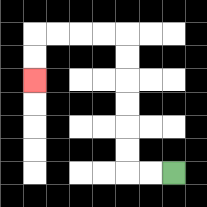{'start': '[7, 7]', 'end': '[1, 3]', 'path_directions': 'L,L,U,U,U,U,U,U,L,L,L,L,D,D', 'path_coordinates': '[[7, 7], [6, 7], [5, 7], [5, 6], [5, 5], [5, 4], [5, 3], [5, 2], [5, 1], [4, 1], [3, 1], [2, 1], [1, 1], [1, 2], [1, 3]]'}